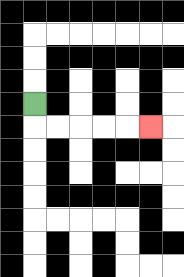{'start': '[1, 4]', 'end': '[6, 5]', 'path_directions': 'D,R,R,R,R,R', 'path_coordinates': '[[1, 4], [1, 5], [2, 5], [3, 5], [4, 5], [5, 5], [6, 5]]'}